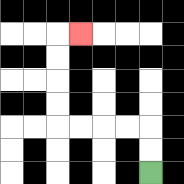{'start': '[6, 7]', 'end': '[3, 1]', 'path_directions': 'U,U,L,L,L,L,U,U,U,U,R', 'path_coordinates': '[[6, 7], [6, 6], [6, 5], [5, 5], [4, 5], [3, 5], [2, 5], [2, 4], [2, 3], [2, 2], [2, 1], [3, 1]]'}